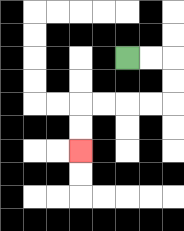{'start': '[5, 2]', 'end': '[3, 6]', 'path_directions': 'R,R,D,D,L,L,L,L,D,D', 'path_coordinates': '[[5, 2], [6, 2], [7, 2], [7, 3], [7, 4], [6, 4], [5, 4], [4, 4], [3, 4], [3, 5], [3, 6]]'}